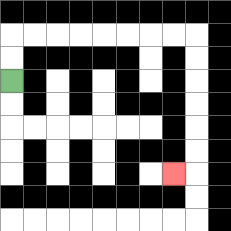{'start': '[0, 3]', 'end': '[7, 7]', 'path_directions': 'U,U,R,R,R,R,R,R,R,R,D,D,D,D,D,D,L', 'path_coordinates': '[[0, 3], [0, 2], [0, 1], [1, 1], [2, 1], [3, 1], [4, 1], [5, 1], [6, 1], [7, 1], [8, 1], [8, 2], [8, 3], [8, 4], [8, 5], [8, 6], [8, 7], [7, 7]]'}